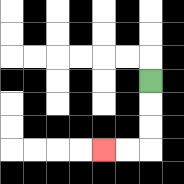{'start': '[6, 3]', 'end': '[4, 6]', 'path_directions': 'D,D,D,L,L', 'path_coordinates': '[[6, 3], [6, 4], [6, 5], [6, 6], [5, 6], [4, 6]]'}